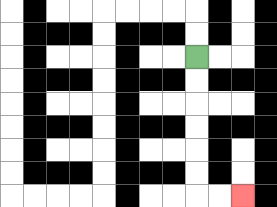{'start': '[8, 2]', 'end': '[10, 8]', 'path_directions': 'D,D,D,D,D,D,R,R', 'path_coordinates': '[[8, 2], [8, 3], [8, 4], [8, 5], [8, 6], [8, 7], [8, 8], [9, 8], [10, 8]]'}